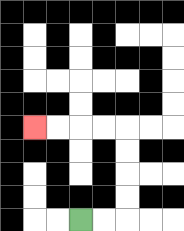{'start': '[3, 9]', 'end': '[1, 5]', 'path_directions': 'R,R,U,U,U,U,L,L,L,L', 'path_coordinates': '[[3, 9], [4, 9], [5, 9], [5, 8], [5, 7], [5, 6], [5, 5], [4, 5], [3, 5], [2, 5], [1, 5]]'}